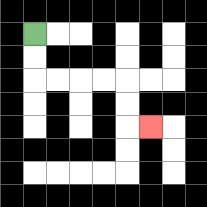{'start': '[1, 1]', 'end': '[6, 5]', 'path_directions': 'D,D,R,R,R,R,D,D,R', 'path_coordinates': '[[1, 1], [1, 2], [1, 3], [2, 3], [3, 3], [4, 3], [5, 3], [5, 4], [5, 5], [6, 5]]'}